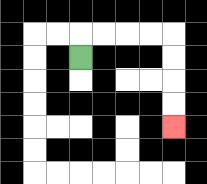{'start': '[3, 2]', 'end': '[7, 5]', 'path_directions': 'U,R,R,R,R,D,D,D,D', 'path_coordinates': '[[3, 2], [3, 1], [4, 1], [5, 1], [6, 1], [7, 1], [7, 2], [7, 3], [7, 4], [7, 5]]'}